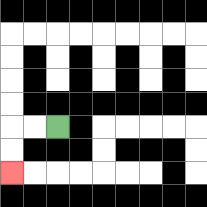{'start': '[2, 5]', 'end': '[0, 7]', 'path_directions': 'L,L,D,D', 'path_coordinates': '[[2, 5], [1, 5], [0, 5], [0, 6], [0, 7]]'}